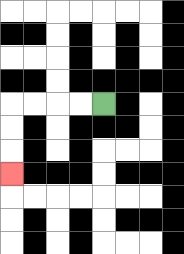{'start': '[4, 4]', 'end': '[0, 7]', 'path_directions': 'L,L,L,L,D,D,D', 'path_coordinates': '[[4, 4], [3, 4], [2, 4], [1, 4], [0, 4], [0, 5], [0, 6], [0, 7]]'}